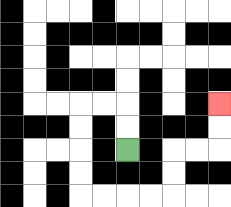{'start': '[5, 6]', 'end': '[9, 4]', 'path_directions': 'U,U,L,L,D,D,D,D,R,R,R,R,U,U,R,R,U,U', 'path_coordinates': '[[5, 6], [5, 5], [5, 4], [4, 4], [3, 4], [3, 5], [3, 6], [3, 7], [3, 8], [4, 8], [5, 8], [6, 8], [7, 8], [7, 7], [7, 6], [8, 6], [9, 6], [9, 5], [9, 4]]'}